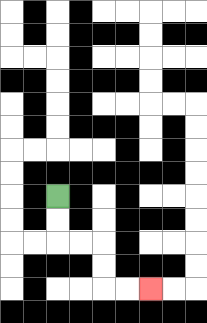{'start': '[2, 8]', 'end': '[6, 12]', 'path_directions': 'D,D,R,R,D,D,R,R', 'path_coordinates': '[[2, 8], [2, 9], [2, 10], [3, 10], [4, 10], [4, 11], [4, 12], [5, 12], [6, 12]]'}